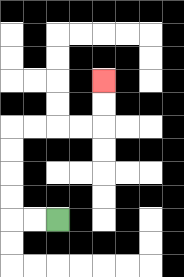{'start': '[2, 9]', 'end': '[4, 3]', 'path_directions': 'L,L,U,U,U,U,R,R,R,R,U,U', 'path_coordinates': '[[2, 9], [1, 9], [0, 9], [0, 8], [0, 7], [0, 6], [0, 5], [1, 5], [2, 5], [3, 5], [4, 5], [4, 4], [4, 3]]'}